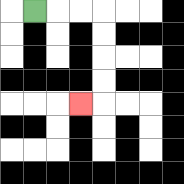{'start': '[1, 0]', 'end': '[3, 4]', 'path_directions': 'R,R,R,D,D,D,D,L', 'path_coordinates': '[[1, 0], [2, 0], [3, 0], [4, 0], [4, 1], [4, 2], [4, 3], [4, 4], [3, 4]]'}